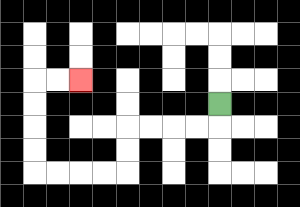{'start': '[9, 4]', 'end': '[3, 3]', 'path_directions': 'D,L,L,L,L,D,D,L,L,L,L,U,U,U,U,R,R', 'path_coordinates': '[[9, 4], [9, 5], [8, 5], [7, 5], [6, 5], [5, 5], [5, 6], [5, 7], [4, 7], [3, 7], [2, 7], [1, 7], [1, 6], [1, 5], [1, 4], [1, 3], [2, 3], [3, 3]]'}